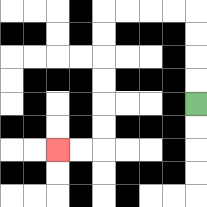{'start': '[8, 4]', 'end': '[2, 6]', 'path_directions': 'U,U,U,U,L,L,L,L,D,D,D,D,D,D,L,L', 'path_coordinates': '[[8, 4], [8, 3], [8, 2], [8, 1], [8, 0], [7, 0], [6, 0], [5, 0], [4, 0], [4, 1], [4, 2], [4, 3], [4, 4], [4, 5], [4, 6], [3, 6], [2, 6]]'}